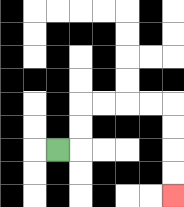{'start': '[2, 6]', 'end': '[7, 8]', 'path_directions': 'R,U,U,R,R,R,R,D,D,D,D', 'path_coordinates': '[[2, 6], [3, 6], [3, 5], [3, 4], [4, 4], [5, 4], [6, 4], [7, 4], [7, 5], [7, 6], [7, 7], [7, 8]]'}